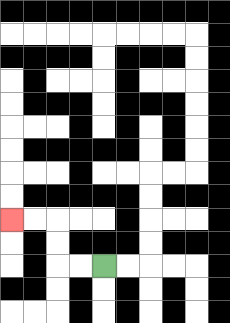{'start': '[4, 11]', 'end': '[0, 9]', 'path_directions': 'L,L,U,U,L,L', 'path_coordinates': '[[4, 11], [3, 11], [2, 11], [2, 10], [2, 9], [1, 9], [0, 9]]'}